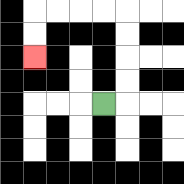{'start': '[4, 4]', 'end': '[1, 2]', 'path_directions': 'R,U,U,U,U,L,L,L,L,D,D', 'path_coordinates': '[[4, 4], [5, 4], [5, 3], [5, 2], [5, 1], [5, 0], [4, 0], [3, 0], [2, 0], [1, 0], [1, 1], [1, 2]]'}